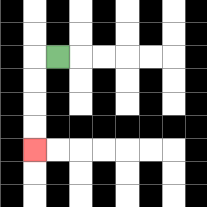{'start': '[2, 2]', 'end': '[1, 6]', 'path_directions': 'L,D,D,D,D', 'path_coordinates': '[[2, 2], [1, 2], [1, 3], [1, 4], [1, 5], [1, 6]]'}